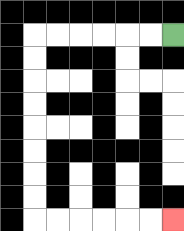{'start': '[7, 1]', 'end': '[7, 9]', 'path_directions': 'L,L,L,L,L,L,D,D,D,D,D,D,D,D,R,R,R,R,R,R', 'path_coordinates': '[[7, 1], [6, 1], [5, 1], [4, 1], [3, 1], [2, 1], [1, 1], [1, 2], [1, 3], [1, 4], [1, 5], [1, 6], [1, 7], [1, 8], [1, 9], [2, 9], [3, 9], [4, 9], [5, 9], [6, 9], [7, 9]]'}